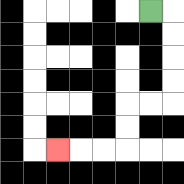{'start': '[6, 0]', 'end': '[2, 6]', 'path_directions': 'R,D,D,D,D,L,L,D,D,L,L,L', 'path_coordinates': '[[6, 0], [7, 0], [7, 1], [7, 2], [7, 3], [7, 4], [6, 4], [5, 4], [5, 5], [5, 6], [4, 6], [3, 6], [2, 6]]'}